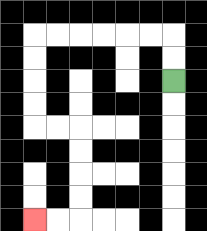{'start': '[7, 3]', 'end': '[1, 9]', 'path_directions': 'U,U,L,L,L,L,L,L,D,D,D,D,R,R,D,D,D,D,L,L', 'path_coordinates': '[[7, 3], [7, 2], [7, 1], [6, 1], [5, 1], [4, 1], [3, 1], [2, 1], [1, 1], [1, 2], [1, 3], [1, 4], [1, 5], [2, 5], [3, 5], [3, 6], [3, 7], [3, 8], [3, 9], [2, 9], [1, 9]]'}